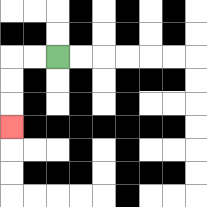{'start': '[2, 2]', 'end': '[0, 5]', 'path_directions': 'L,L,D,D,D', 'path_coordinates': '[[2, 2], [1, 2], [0, 2], [0, 3], [0, 4], [0, 5]]'}